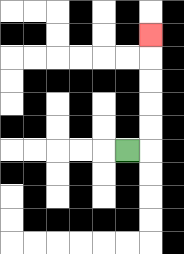{'start': '[5, 6]', 'end': '[6, 1]', 'path_directions': 'R,U,U,U,U,U', 'path_coordinates': '[[5, 6], [6, 6], [6, 5], [6, 4], [6, 3], [6, 2], [6, 1]]'}